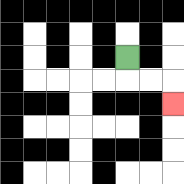{'start': '[5, 2]', 'end': '[7, 4]', 'path_directions': 'D,R,R,D', 'path_coordinates': '[[5, 2], [5, 3], [6, 3], [7, 3], [7, 4]]'}